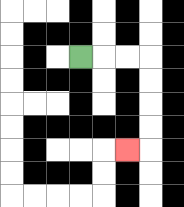{'start': '[3, 2]', 'end': '[5, 6]', 'path_directions': 'R,R,R,D,D,D,D,L', 'path_coordinates': '[[3, 2], [4, 2], [5, 2], [6, 2], [6, 3], [6, 4], [6, 5], [6, 6], [5, 6]]'}